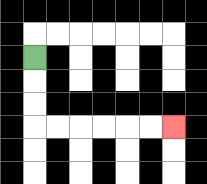{'start': '[1, 2]', 'end': '[7, 5]', 'path_directions': 'D,D,D,R,R,R,R,R,R', 'path_coordinates': '[[1, 2], [1, 3], [1, 4], [1, 5], [2, 5], [3, 5], [4, 5], [5, 5], [6, 5], [7, 5]]'}